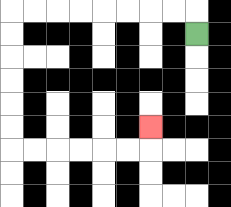{'start': '[8, 1]', 'end': '[6, 5]', 'path_directions': 'U,L,L,L,L,L,L,L,L,D,D,D,D,D,D,R,R,R,R,R,R,U', 'path_coordinates': '[[8, 1], [8, 0], [7, 0], [6, 0], [5, 0], [4, 0], [3, 0], [2, 0], [1, 0], [0, 0], [0, 1], [0, 2], [0, 3], [0, 4], [0, 5], [0, 6], [1, 6], [2, 6], [3, 6], [4, 6], [5, 6], [6, 6], [6, 5]]'}